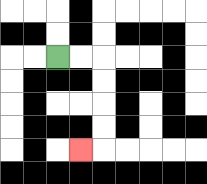{'start': '[2, 2]', 'end': '[3, 6]', 'path_directions': 'R,R,D,D,D,D,L', 'path_coordinates': '[[2, 2], [3, 2], [4, 2], [4, 3], [4, 4], [4, 5], [4, 6], [3, 6]]'}